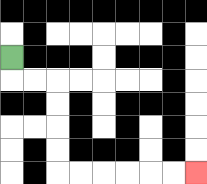{'start': '[0, 2]', 'end': '[8, 7]', 'path_directions': 'D,R,R,D,D,D,D,R,R,R,R,R,R', 'path_coordinates': '[[0, 2], [0, 3], [1, 3], [2, 3], [2, 4], [2, 5], [2, 6], [2, 7], [3, 7], [4, 7], [5, 7], [6, 7], [7, 7], [8, 7]]'}